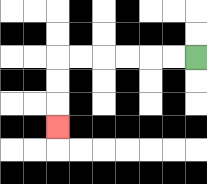{'start': '[8, 2]', 'end': '[2, 5]', 'path_directions': 'L,L,L,L,L,L,D,D,D', 'path_coordinates': '[[8, 2], [7, 2], [6, 2], [5, 2], [4, 2], [3, 2], [2, 2], [2, 3], [2, 4], [2, 5]]'}